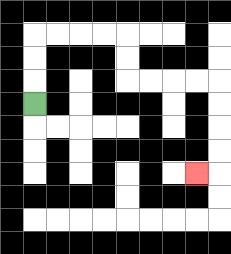{'start': '[1, 4]', 'end': '[8, 7]', 'path_directions': 'U,U,U,R,R,R,R,D,D,R,R,R,R,D,D,D,D,L', 'path_coordinates': '[[1, 4], [1, 3], [1, 2], [1, 1], [2, 1], [3, 1], [4, 1], [5, 1], [5, 2], [5, 3], [6, 3], [7, 3], [8, 3], [9, 3], [9, 4], [9, 5], [9, 6], [9, 7], [8, 7]]'}